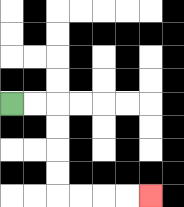{'start': '[0, 4]', 'end': '[6, 8]', 'path_directions': 'R,R,D,D,D,D,R,R,R,R', 'path_coordinates': '[[0, 4], [1, 4], [2, 4], [2, 5], [2, 6], [2, 7], [2, 8], [3, 8], [4, 8], [5, 8], [6, 8]]'}